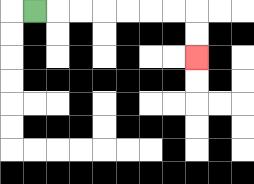{'start': '[1, 0]', 'end': '[8, 2]', 'path_directions': 'R,R,R,R,R,R,R,D,D', 'path_coordinates': '[[1, 0], [2, 0], [3, 0], [4, 0], [5, 0], [6, 0], [7, 0], [8, 0], [8, 1], [8, 2]]'}